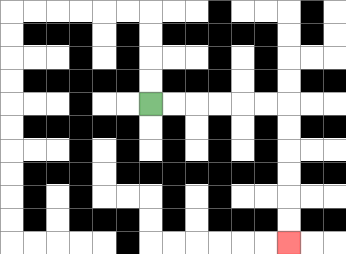{'start': '[6, 4]', 'end': '[12, 10]', 'path_directions': 'R,R,R,R,R,R,D,D,D,D,D,D', 'path_coordinates': '[[6, 4], [7, 4], [8, 4], [9, 4], [10, 4], [11, 4], [12, 4], [12, 5], [12, 6], [12, 7], [12, 8], [12, 9], [12, 10]]'}